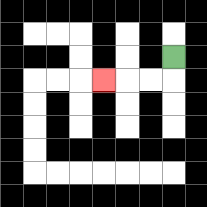{'start': '[7, 2]', 'end': '[4, 3]', 'path_directions': 'D,L,L,L', 'path_coordinates': '[[7, 2], [7, 3], [6, 3], [5, 3], [4, 3]]'}